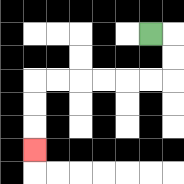{'start': '[6, 1]', 'end': '[1, 6]', 'path_directions': 'R,D,D,L,L,L,L,L,L,D,D,D', 'path_coordinates': '[[6, 1], [7, 1], [7, 2], [7, 3], [6, 3], [5, 3], [4, 3], [3, 3], [2, 3], [1, 3], [1, 4], [1, 5], [1, 6]]'}